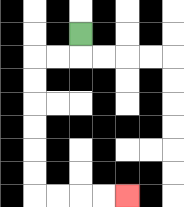{'start': '[3, 1]', 'end': '[5, 8]', 'path_directions': 'D,L,L,D,D,D,D,D,D,R,R,R,R', 'path_coordinates': '[[3, 1], [3, 2], [2, 2], [1, 2], [1, 3], [1, 4], [1, 5], [1, 6], [1, 7], [1, 8], [2, 8], [3, 8], [4, 8], [5, 8]]'}